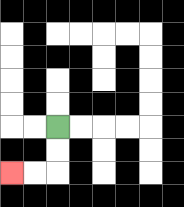{'start': '[2, 5]', 'end': '[0, 7]', 'path_directions': 'D,D,L,L', 'path_coordinates': '[[2, 5], [2, 6], [2, 7], [1, 7], [0, 7]]'}